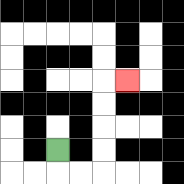{'start': '[2, 6]', 'end': '[5, 3]', 'path_directions': 'D,R,R,U,U,U,U,R', 'path_coordinates': '[[2, 6], [2, 7], [3, 7], [4, 7], [4, 6], [4, 5], [4, 4], [4, 3], [5, 3]]'}